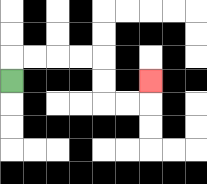{'start': '[0, 3]', 'end': '[6, 3]', 'path_directions': 'U,R,R,R,R,D,D,R,R,U', 'path_coordinates': '[[0, 3], [0, 2], [1, 2], [2, 2], [3, 2], [4, 2], [4, 3], [4, 4], [5, 4], [6, 4], [6, 3]]'}